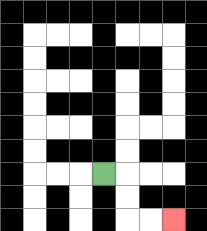{'start': '[4, 7]', 'end': '[7, 9]', 'path_directions': 'R,D,D,R,R', 'path_coordinates': '[[4, 7], [5, 7], [5, 8], [5, 9], [6, 9], [7, 9]]'}